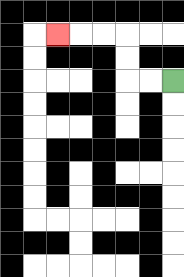{'start': '[7, 3]', 'end': '[2, 1]', 'path_directions': 'L,L,U,U,L,L,L', 'path_coordinates': '[[7, 3], [6, 3], [5, 3], [5, 2], [5, 1], [4, 1], [3, 1], [2, 1]]'}